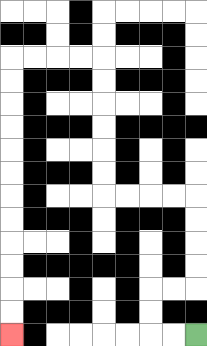{'start': '[8, 14]', 'end': '[0, 14]', 'path_directions': 'L,L,U,U,R,R,U,U,U,U,L,L,L,L,U,U,U,U,U,U,L,L,L,L,D,D,D,D,D,D,D,D,D,D,D,D', 'path_coordinates': '[[8, 14], [7, 14], [6, 14], [6, 13], [6, 12], [7, 12], [8, 12], [8, 11], [8, 10], [8, 9], [8, 8], [7, 8], [6, 8], [5, 8], [4, 8], [4, 7], [4, 6], [4, 5], [4, 4], [4, 3], [4, 2], [3, 2], [2, 2], [1, 2], [0, 2], [0, 3], [0, 4], [0, 5], [0, 6], [0, 7], [0, 8], [0, 9], [0, 10], [0, 11], [0, 12], [0, 13], [0, 14]]'}